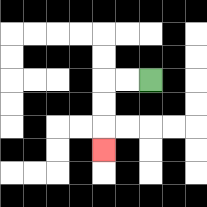{'start': '[6, 3]', 'end': '[4, 6]', 'path_directions': 'L,L,D,D,D', 'path_coordinates': '[[6, 3], [5, 3], [4, 3], [4, 4], [4, 5], [4, 6]]'}